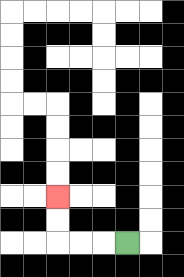{'start': '[5, 10]', 'end': '[2, 8]', 'path_directions': 'L,L,L,U,U', 'path_coordinates': '[[5, 10], [4, 10], [3, 10], [2, 10], [2, 9], [2, 8]]'}